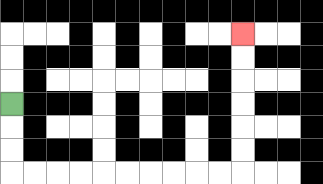{'start': '[0, 4]', 'end': '[10, 1]', 'path_directions': 'D,D,D,R,R,R,R,R,R,R,R,R,R,U,U,U,U,U,U', 'path_coordinates': '[[0, 4], [0, 5], [0, 6], [0, 7], [1, 7], [2, 7], [3, 7], [4, 7], [5, 7], [6, 7], [7, 7], [8, 7], [9, 7], [10, 7], [10, 6], [10, 5], [10, 4], [10, 3], [10, 2], [10, 1]]'}